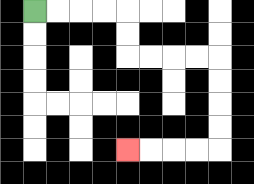{'start': '[1, 0]', 'end': '[5, 6]', 'path_directions': 'R,R,R,R,D,D,R,R,R,R,D,D,D,D,L,L,L,L', 'path_coordinates': '[[1, 0], [2, 0], [3, 0], [4, 0], [5, 0], [5, 1], [5, 2], [6, 2], [7, 2], [8, 2], [9, 2], [9, 3], [9, 4], [9, 5], [9, 6], [8, 6], [7, 6], [6, 6], [5, 6]]'}